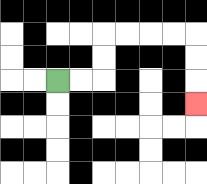{'start': '[2, 3]', 'end': '[8, 4]', 'path_directions': 'R,R,U,U,R,R,R,R,D,D,D', 'path_coordinates': '[[2, 3], [3, 3], [4, 3], [4, 2], [4, 1], [5, 1], [6, 1], [7, 1], [8, 1], [8, 2], [8, 3], [8, 4]]'}